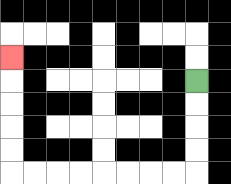{'start': '[8, 3]', 'end': '[0, 2]', 'path_directions': 'D,D,D,D,L,L,L,L,L,L,L,L,U,U,U,U,U', 'path_coordinates': '[[8, 3], [8, 4], [8, 5], [8, 6], [8, 7], [7, 7], [6, 7], [5, 7], [4, 7], [3, 7], [2, 7], [1, 7], [0, 7], [0, 6], [0, 5], [0, 4], [0, 3], [0, 2]]'}